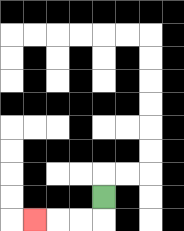{'start': '[4, 8]', 'end': '[1, 9]', 'path_directions': 'D,L,L,L', 'path_coordinates': '[[4, 8], [4, 9], [3, 9], [2, 9], [1, 9]]'}